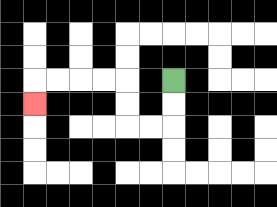{'start': '[7, 3]', 'end': '[1, 4]', 'path_directions': 'D,D,L,L,U,U,L,L,L,L,D', 'path_coordinates': '[[7, 3], [7, 4], [7, 5], [6, 5], [5, 5], [5, 4], [5, 3], [4, 3], [3, 3], [2, 3], [1, 3], [1, 4]]'}